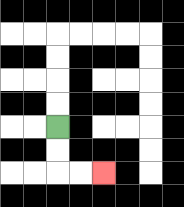{'start': '[2, 5]', 'end': '[4, 7]', 'path_directions': 'D,D,R,R', 'path_coordinates': '[[2, 5], [2, 6], [2, 7], [3, 7], [4, 7]]'}